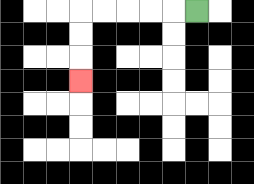{'start': '[8, 0]', 'end': '[3, 3]', 'path_directions': 'L,L,L,L,L,D,D,D', 'path_coordinates': '[[8, 0], [7, 0], [6, 0], [5, 0], [4, 0], [3, 0], [3, 1], [3, 2], [3, 3]]'}